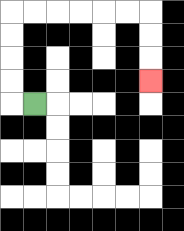{'start': '[1, 4]', 'end': '[6, 3]', 'path_directions': 'L,U,U,U,U,R,R,R,R,R,R,D,D,D', 'path_coordinates': '[[1, 4], [0, 4], [0, 3], [0, 2], [0, 1], [0, 0], [1, 0], [2, 0], [3, 0], [4, 0], [5, 0], [6, 0], [6, 1], [6, 2], [6, 3]]'}